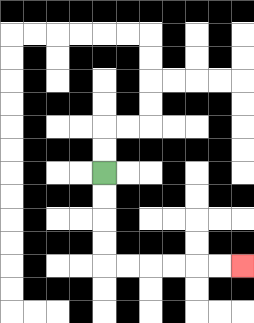{'start': '[4, 7]', 'end': '[10, 11]', 'path_directions': 'D,D,D,D,R,R,R,R,R,R', 'path_coordinates': '[[4, 7], [4, 8], [4, 9], [4, 10], [4, 11], [5, 11], [6, 11], [7, 11], [8, 11], [9, 11], [10, 11]]'}